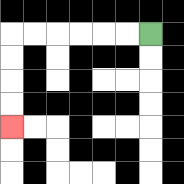{'start': '[6, 1]', 'end': '[0, 5]', 'path_directions': 'L,L,L,L,L,L,D,D,D,D', 'path_coordinates': '[[6, 1], [5, 1], [4, 1], [3, 1], [2, 1], [1, 1], [0, 1], [0, 2], [0, 3], [0, 4], [0, 5]]'}